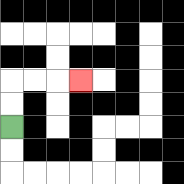{'start': '[0, 5]', 'end': '[3, 3]', 'path_directions': 'U,U,R,R,R', 'path_coordinates': '[[0, 5], [0, 4], [0, 3], [1, 3], [2, 3], [3, 3]]'}